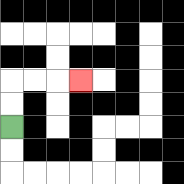{'start': '[0, 5]', 'end': '[3, 3]', 'path_directions': 'U,U,R,R,R', 'path_coordinates': '[[0, 5], [0, 4], [0, 3], [1, 3], [2, 3], [3, 3]]'}